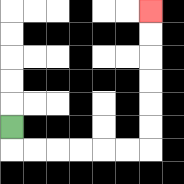{'start': '[0, 5]', 'end': '[6, 0]', 'path_directions': 'D,R,R,R,R,R,R,U,U,U,U,U,U', 'path_coordinates': '[[0, 5], [0, 6], [1, 6], [2, 6], [3, 6], [4, 6], [5, 6], [6, 6], [6, 5], [6, 4], [6, 3], [6, 2], [6, 1], [6, 0]]'}